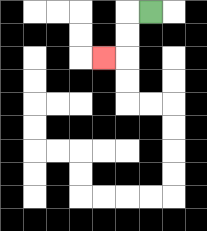{'start': '[6, 0]', 'end': '[4, 2]', 'path_directions': 'L,D,D,L', 'path_coordinates': '[[6, 0], [5, 0], [5, 1], [5, 2], [4, 2]]'}